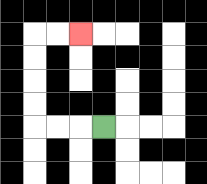{'start': '[4, 5]', 'end': '[3, 1]', 'path_directions': 'L,L,L,U,U,U,U,R,R', 'path_coordinates': '[[4, 5], [3, 5], [2, 5], [1, 5], [1, 4], [1, 3], [1, 2], [1, 1], [2, 1], [3, 1]]'}